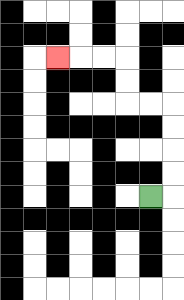{'start': '[6, 8]', 'end': '[2, 2]', 'path_directions': 'R,U,U,U,U,L,L,U,U,L,L,L', 'path_coordinates': '[[6, 8], [7, 8], [7, 7], [7, 6], [7, 5], [7, 4], [6, 4], [5, 4], [5, 3], [5, 2], [4, 2], [3, 2], [2, 2]]'}